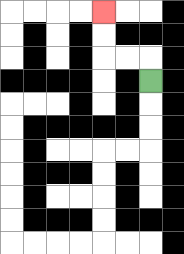{'start': '[6, 3]', 'end': '[4, 0]', 'path_directions': 'U,L,L,U,U', 'path_coordinates': '[[6, 3], [6, 2], [5, 2], [4, 2], [4, 1], [4, 0]]'}